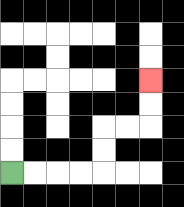{'start': '[0, 7]', 'end': '[6, 3]', 'path_directions': 'R,R,R,R,U,U,R,R,U,U', 'path_coordinates': '[[0, 7], [1, 7], [2, 7], [3, 7], [4, 7], [4, 6], [4, 5], [5, 5], [6, 5], [6, 4], [6, 3]]'}